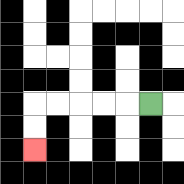{'start': '[6, 4]', 'end': '[1, 6]', 'path_directions': 'L,L,L,L,L,D,D', 'path_coordinates': '[[6, 4], [5, 4], [4, 4], [3, 4], [2, 4], [1, 4], [1, 5], [1, 6]]'}